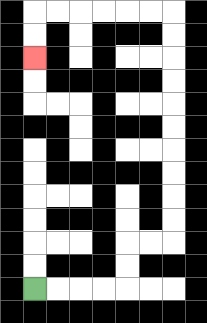{'start': '[1, 12]', 'end': '[1, 2]', 'path_directions': 'R,R,R,R,U,U,R,R,U,U,U,U,U,U,U,U,U,U,L,L,L,L,L,L,D,D', 'path_coordinates': '[[1, 12], [2, 12], [3, 12], [4, 12], [5, 12], [5, 11], [5, 10], [6, 10], [7, 10], [7, 9], [7, 8], [7, 7], [7, 6], [7, 5], [7, 4], [7, 3], [7, 2], [7, 1], [7, 0], [6, 0], [5, 0], [4, 0], [3, 0], [2, 0], [1, 0], [1, 1], [1, 2]]'}